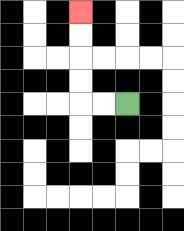{'start': '[5, 4]', 'end': '[3, 0]', 'path_directions': 'L,L,U,U,U,U', 'path_coordinates': '[[5, 4], [4, 4], [3, 4], [3, 3], [3, 2], [3, 1], [3, 0]]'}